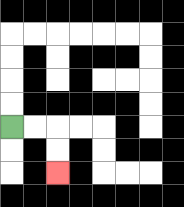{'start': '[0, 5]', 'end': '[2, 7]', 'path_directions': 'R,R,D,D', 'path_coordinates': '[[0, 5], [1, 5], [2, 5], [2, 6], [2, 7]]'}